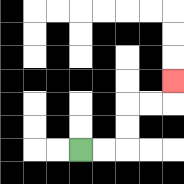{'start': '[3, 6]', 'end': '[7, 3]', 'path_directions': 'R,R,U,U,R,R,U', 'path_coordinates': '[[3, 6], [4, 6], [5, 6], [5, 5], [5, 4], [6, 4], [7, 4], [7, 3]]'}